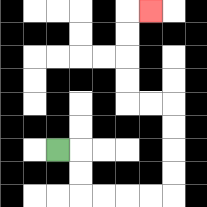{'start': '[2, 6]', 'end': '[6, 0]', 'path_directions': 'R,D,D,R,R,R,R,U,U,U,U,L,L,U,U,U,U,R', 'path_coordinates': '[[2, 6], [3, 6], [3, 7], [3, 8], [4, 8], [5, 8], [6, 8], [7, 8], [7, 7], [7, 6], [7, 5], [7, 4], [6, 4], [5, 4], [5, 3], [5, 2], [5, 1], [5, 0], [6, 0]]'}